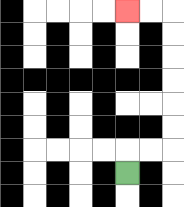{'start': '[5, 7]', 'end': '[5, 0]', 'path_directions': 'U,R,R,U,U,U,U,U,U,L,L', 'path_coordinates': '[[5, 7], [5, 6], [6, 6], [7, 6], [7, 5], [7, 4], [7, 3], [7, 2], [7, 1], [7, 0], [6, 0], [5, 0]]'}